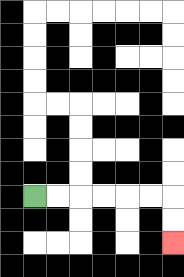{'start': '[1, 8]', 'end': '[7, 10]', 'path_directions': 'R,R,R,R,R,R,D,D', 'path_coordinates': '[[1, 8], [2, 8], [3, 8], [4, 8], [5, 8], [6, 8], [7, 8], [7, 9], [7, 10]]'}